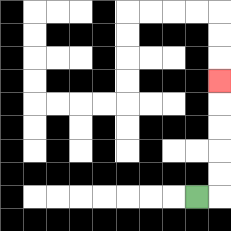{'start': '[8, 8]', 'end': '[9, 3]', 'path_directions': 'R,U,U,U,U,U', 'path_coordinates': '[[8, 8], [9, 8], [9, 7], [9, 6], [9, 5], [9, 4], [9, 3]]'}